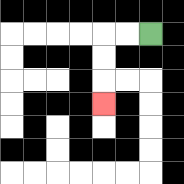{'start': '[6, 1]', 'end': '[4, 4]', 'path_directions': 'L,L,D,D,D', 'path_coordinates': '[[6, 1], [5, 1], [4, 1], [4, 2], [4, 3], [4, 4]]'}